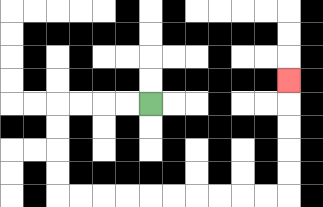{'start': '[6, 4]', 'end': '[12, 3]', 'path_directions': 'L,L,L,L,D,D,D,D,R,R,R,R,R,R,R,R,R,R,U,U,U,U,U', 'path_coordinates': '[[6, 4], [5, 4], [4, 4], [3, 4], [2, 4], [2, 5], [2, 6], [2, 7], [2, 8], [3, 8], [4, 8], [5, 8], [6, 8], [7, 8], [8, 8], [9, 8], [10, 8], [11, 8], [12, 8], [12, 7], [12, 6], [12, 5], [12, 4], [12, 3]]'}